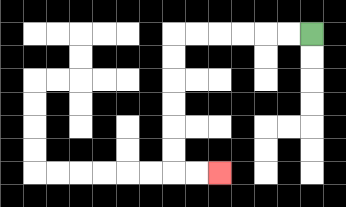{'start': '[13, 1]', 'end': '[9, 7]', 'path_directions': 'L,L,L,L,L,L,D,D,D,D,D,D,R,R', 'path_coordinates': '[[13, 1], [12, 1], [11, 1], [10, 1], [9, 1], [8, 1], [7, 1], [7, 2], [7, 3], [7, 4], [7, 5], [7, 6], [7, 7], [8, 7], [9, 7]]'}